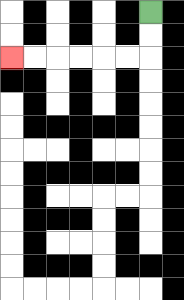{'start': '[6, 0]', 'end': '[0, 2]', 'path_directions': 'D,D,L,L,L,L,L,L', 'path_coordinates': '[[6, 0], [6, 1], [6, 2], [5, 2], [4, 2], [3, 2], [2, 2], [1, 2], [0, 2]]'}